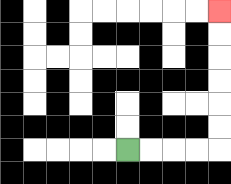{'start': '[5, 6]', 'end': '[9, 0]', 'path_directions': 'R,R,R,R,U,U,U,U,U,U', 'path_coordinates': '[[5, 6], [6, 6], [7, 6], [8, 6], [9, 6], [9, 5], [9, 4], [9, 3], [9, 2], [9, 1], [9, 0]]'}